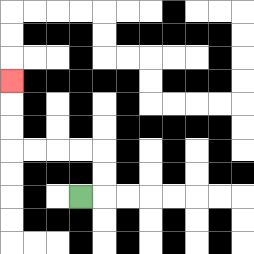{'start': '[3, 8]', 'end': '[0, 3]', 'path_directions': 'R,U,U,L,L,L,L,U,U,U', 'path_coordinates': '[[3, 8], [4, 8], [4, 7], [4, 6], [3, 6], [2, 6], [1, 6], [0, 6], [0, 5], [0, 4], [0, 3]]'}